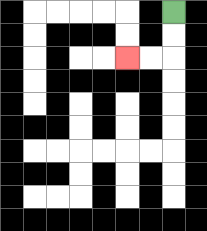{'start': '[7, 0]', 'end': '[5, 2]', 'path_directions': 'D,D,L,L', 'path_coordinates': '[[7, 0], [7, 1], [7, 2], [6, 2], [5, 2]]'}